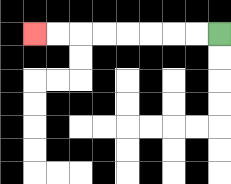{'start': '[9, 1]', 'end': '[1, 1]', 'path_directions': 'L,L,L,L,L,L,L,L', 'path_coordinates': '[[9, 1], [8, 1], [7, 1], [6, 1], [5, 1], [4, 1], [3, 1], [2, 1], [1, 1]]'}